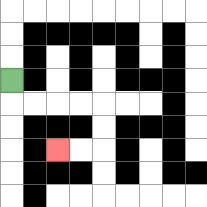{'start': '[0, 3]', 'end': '[2, 6]', 'path_directions': 'D,R,R,R,R,D,D,L,L', 'path_coordinates': '[[0, 3], [0, 4], [1, 4], [2, 4], [3, 4], [4, 4], [4, 5], [4, 6], [3, 6], [2, 6]]'}